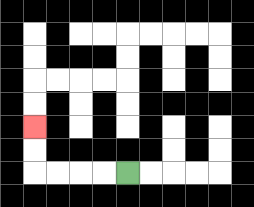{'start': '[5, 7]', 'end': '[1, 5]', 'path_directions': 'L,L,L,L,U,U', 'path_coordinates': '[[5, 7], [4, 7], [3, 7], [2, 7], [1, 7], [1, 6], [1, 5]]'}